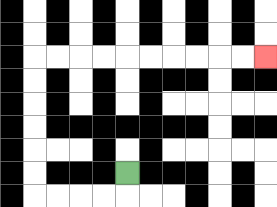{'start': '[5, 7]', 'end': '[11, 2]', 'path_directions': 'D,L,L,L,L,U,U,U,U,U,U,R,R,R,R,R,R,R,R,R,R', 'path_coordinates': '[[5, 7], [5, 8], [4, 8], [3, 8], [2, 8], [1, 8], [1, 7], [1, 6], [1, 5], [1, 4], [1, 3], [1, 2], [2, 2], [3, 2], [4, 2], [5, 2], [6, 2], [7, 2], [8, 2], [9, 2], [10, 2], [11, 2]]'}